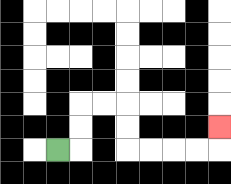{'start': '[2, 6]', 'end': '[9, 5]', 'path_directions': 'R,U,U,R,R,D,D,R,R,R,R,U', 'path_coordinates': '[[2, 6], [3, 6], [3, 5], [3, 4], [4, 4], [5, 4], [5, 5], [5, 6], [6, 6], [7, 6], [8, 6], [9, 6], [9, 5]]'}